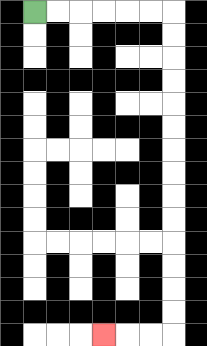{'start': '[1, 0]', 'end': '[4, 14]', 'path_directions': 'R,R,R,R,R,R,D,D,D,D,D,D,D,D,D,D,D,D,D,D,L,L,L', 'path_coordinates': '[[1, 0], [2, 0], [3, 0], [4, 0], [5, 0], [6, 0], [7, 0], [7, 1], [7, 2], [7, 3], [7, 4], [7, 5], [7, 6], [7, 7], [7, 8], [7, 9], [7, 10], [7, 11], [7, 12], [7, 13], [7, 14], [6, 14], [5, 14], [4, 14]]'}